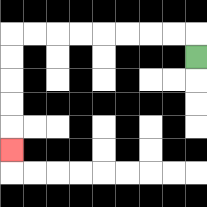{'start': '[8, 2]', 'end': '[0, 6]', 'path_directions': 'U,L,L,L,L,L,L,L,L,D,D,D,D,D', 'path_coordinates': '[[8, 2], [8, 1], [7, 1], [6, 1], [5, 1], [4, 1], [3, 1], [2, 1], [1, 1], [0, 1], [0, 2], [0, 3], [0, 4], [0, 5], [0, 6]]'}